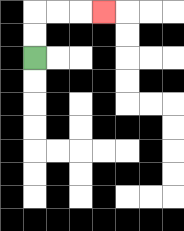{'start': '[1, 2]', 'end': '[4, 0]', 'path_directions': 'U,U,R,R,R', 'path_coordinates': '[[1, 2], [1, 1], [1, 0], [2, 0], [3, 0], [4, 0]]'}